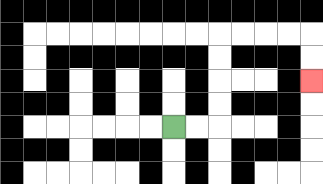{'start': '[7, 5]', 'end': '[13, 3]', 'path_directions': 'R,R,U,U,U,U,R,R,R,R,D,D', 'path_coordinates': '[[7, 5], [8, 5], [9, 5], [9, 4], [9, 3], [9, 2], [9, 1], [10, 1], [11, 1], [12, 1], [13, 1], [13, 2], [13, 3]]'}